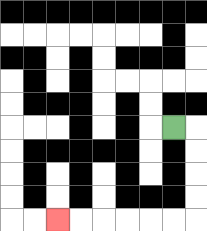{'start': '[7, 5]', 'end': '[2, 9]', 'path_directions': 'R,D,D,D,D,L,L,L,L,L,L', 'path_coordinates': '[[7, 5], [8, 5], [8, 6], [8, 7], [8, 8], [8, 9], [7, 9], [6, 9], [5, 9], [4, 9], [3, 9], [2, 9]]'}